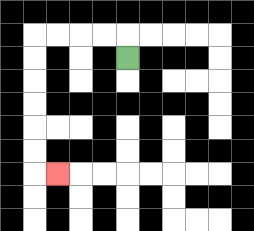{'start': '[5, 2]', 'end': '[2, 7]', 'path_directions': 'U,L,L,L,L,D,D,D,D,D,D,R', 'path_coordinates': '[[5, 2], [5, 1], [4, 1], [3, 1], [2, 1], [1, 1], [1, 2], [1, 3], [1, 4], [1, 5], [1, 6], [1, 7], [2, 7]]'}